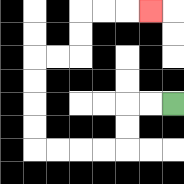{'start': '[7, 4]', 'end': '[6, 0]', 'path_directions': 'L,L,D,D,L,L,L,L,U,U,U,U,R,R,U,U,R,R,R', 'path_coordinates': '[[7, 4], [6, 4], [5, 4], [5, 5], [5, 6], [4, 6], [3, 6], [2, 6], [1, 6], [1, 5], [1, 4], [1, 3], [1, 2], [2, 2], [3, 2], [3, 1], [3, 0], [4, 0], [5, 0], [6, 0]]'}